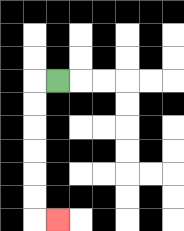{'start': '[2, 3]', 'end': '[2, 9]', 'path_directions': 'L,D,D,D,D,D,D,R', 'path_coordinates': '[[2, 3], [1, 3], [1, 4], [1, 5], [1, 6], [1, 7], [1, 8], [1, 9], [2, 9]]'}